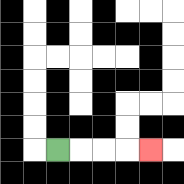{'start': '[2, 6]', 'end': '[6, 6]', 'path_directions': 'R,R,R,R', 'path_coordinates': '[[2, 6], [3, 6], [4, 6], [5, 6], [6, 6]]'}